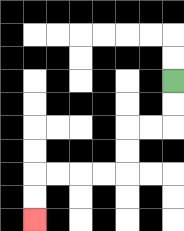{'start': '[7, 3]', 'end': '[1, 9]', 'path_directions': 'D,D,L,L,D,D,L,L,L,L,D,D', 'path_coordinates': '[[7, 3], [7, 4], [7, 5], [6, 5], [5, 5], [5, 6], [5, 7], [4, 7], [3, 7], [2, 7], [1, 7], [1, 8], [1, 9]]'}